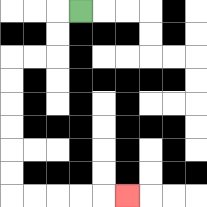{'start': '[3, 0]', 'end': '[5, 8]', 'path_directions': 'L,D,D,L,L,D,D,D,D,D,D,R,R,R,R,R', 'path_coordinates': '[[3, 0], [2, 0], [2, 1], [2, 2], [1, 2], [0, 2], [0, 3], [0, 4], [0, 5], [0, 6], [0, 7], [0, 8], [1, 8], [2, 8], [3, 8], [4, 8], [5, 8]]'}